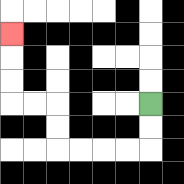{'start': '[6, 4]', 'end': '[0, 1]', 'path_directions': 'D,D,L,L,L,L,U,U,L,L,U,U,U', 'path_coordinates': '[[6, 4], [6, 5], [6, 6], [5, 6], [4, 6], [3, 6], [2, 6], [2, 5], [2, 4], [1, 4], [0, 4], [0, 3], [0, 2], [0, 1]]'}